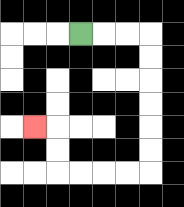{'start': '[3, 1]', 'end': '[1, 5]', 'path_directions': 'R,R,R,D,D,D,D,D,D,L,L,L,L,U,U,L', 'path_coordinates': '[[3, 1], [4, 1], [5, 1], [6, 1], [6, 2], [6, 3], [6, 4], [6, 5], [6, 6], [6, 7], [5, 7], [4, 7], [3, 7], [2, 7], [2, 6], [2, 5], [1, 5]]'}